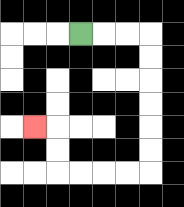{'start': '[3, 1]', 'end': '[1, 5]', 'path_directions': 'R,R,R,D,D,D,D,D,D,L,L,L,L,U,U,L', 'path_coordinates': '[[3, 1], [4, 1], [5, 1], [6, 1], [6, 2], [6, 3], [6, 4], [6, 5], [6, 6], [6, 7], [5, 7], [4, 7], [3, 7], [2, 7], [2, 6], [2, 5], [1, 5]]'}